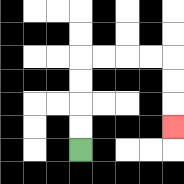{'start': '[3, 6]', 'end': '[7, 5]', 'path_directions': 'U,U,U,U,R,R,R,R,D,D,D', 'path_coordinates': '[[3, 6], [3, 5], [3, 4], [3, 3], [3, 2], [4, 2], [5, 2], [6, 2], [7, 2], [7, 3], [7, 4], [7, 5]]'}